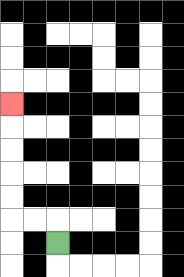{'start': '[2, 10]', 'end': '[0, 4]', 'path_directions': 'U,L,L,U,U,U,U,U', 'path_coordinates': '[[2, 10], [2, 9], [1, 9], [0, 9], [0, 8], [0, 7], [0, 6], [0, 5], [0, 4]]'}